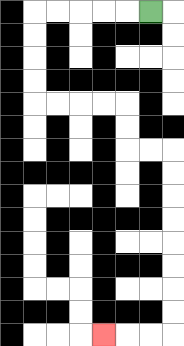{'start': '[6, 0]', 'end': '[4, 14]', 'path_directions': 'L,L,L,L,L,D,D,D,D,R,R,R,R,D,D,R,R,D,D,D,D,D,D,D,D,L,L,L', 'path_coordinates': '[[6, 0], [5, 0], [4, 0], [3, 0], [2, 0], [1, 0], [1, 1], [1, 2], [1, 3], [1, 4], [2, 4], [3, 4], [4, 4], [5, 4], [5, 5], [5, 6], [6, 6], [7, 6], [7, 7], [7, 8], [7, 9], [7, 10], [7, 11], [7, 12], [7, 13], [7, 14], [6, 14], [5, 14], [4, 14]]'}